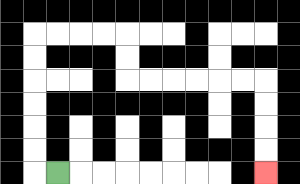{'start': '[2, 7]', 'end': '[11, 7]', 'path_directions': 'L,U,U,U,U,U,U,R,R,R,R,D,D,R,R,R,R,R,R,D,D,D,D', 'path_coordinates': '[[2, 7], [1, 7], [1, 6], [1, 5], [1, 4], [1, 3], [1, 2], [1, 1], [2, 1], [3, 1], [4, 1], [5, 1], [5, 2], [5, 3], [6, 3], [7, 3], [8, 3], [9, 3], [10, 3], [11, 3], [11, 4], [11, 5], [11, 6], [11, 7]]'}